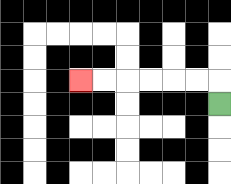{'start': '[9, 4]', 'end': '[3, 3]', 'path_directions': 'U,L,L,L,L,L,L', 'path_coordinates': '[[9, 4], [9, 3], [8, 3], [7, 3], [6, 3], [5, 3], [4, 3], [3, 3]]'}